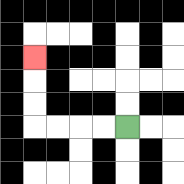{'start': '[5, 5]', 'end': '[1, 2]', 'path_directions': 'L,L,L,L,U,U,U', 'path_coordinates': '[[5, 5], [4, 5], [3, 5], [2, 5], [1, 5], [1, 4], [1, 3], [1, 2]]'}